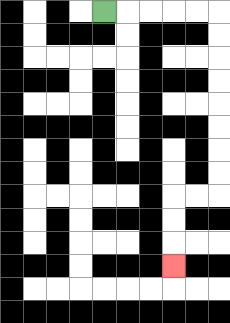{'start': '[4, 0]', 'end': '[7, 11]', 'path_directions': 'R,R,R,R,R,D,D,D,D,D,D,D,D,L,L,D,D,D', 'path_coordinates': '[[4, 0], [5, 0], [6, 0], [7, 0], [8, 0], [9, 0], [9, 1], [9, 2], [9, 3], [9, 4], [9, 5], [9, 6], [9, 7], [9, 8], [8, 8], [7, 8], [7, 9], [7, 10], [7, 11]]'}